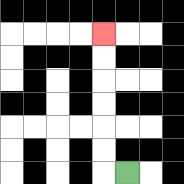{'start': '[5, 7]', 'end': '[4, 1]', 'path_directions': 'L,U,U,U,U,U,U', 'path_coordinates': '[[5, 7], [4, 7], [4, 6], [4, 5], [4, 4], [4, 3], [4, 2], [4, 1]]'}